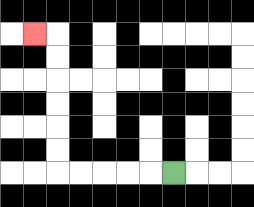{'start': '[7, 7]', 'end': '[1, 1]', 'path_directions': 'L,L,L,L,L,U,U,U,U,U,U,L', 'path_coordinates': '[[7, 7], [6, 7], [5, 7], [4, 7], [3, 7], [2, 7], [2, 6], [2, 5], [2, 4], [2, 3], [2, 2], [2, 1], [1, 1]]'}